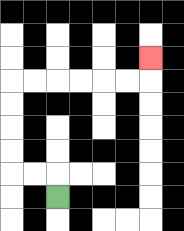{'start': '[2, 8]', 'end': '[6, 2]', 'path_directions': 'U,L,L,U,U,U,U,R,R,R,R,R,R,U', 'path_coordinates': '[[2, 8], [2, 7], [1, 7], [0, 7], [0, 6], [0, 5], [0, 4], [0, 3], [1, 3], [2, 3], [3, 3], [4, 3], [5, 3], [6, 3], [6, 2]]'}